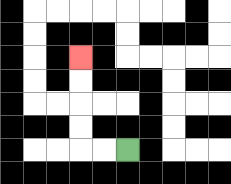{'start': '[5, 6]', 'end': '[3, 2]', 'path_directions': 'L,L,U,U,U,U', 'path_coordinates': '[[5, 6], [4, 6], [3, 6], [3, 5], [3, 4], [3, 3], [3, 2]]'}